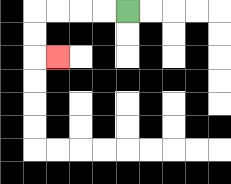{'start': '[5, 0]', 'end': '[2, 2]', 'path_directions': 'L,L,L,L,D,D,R', 'path_coordinates': '[[5, 0], [4, 0], [3, 0], [2, 0], [1, 0], [1, 1], [1, 2], [2, 2]]'}